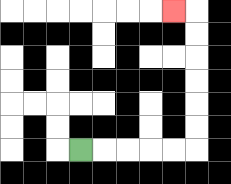{'start': '[3, 6]', 'end': '[7, 0]', 'path_directions': 'R,R,R,R,R,U,U,U,U,U,U,L', 'path_coordinates': '[[3, 6], [4, 6], [5, 6], [6, 6], [7, 6], [8, 6], [8, 5], [8, 4], [8, 3], [8, 2], [8, 1], [8, 0], [7, 0]]'}